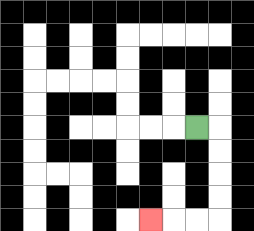{'start': '[8, 5]', 'end': '[6, 9]', 'path_directions': 'R,D,D,D,D,L,L,L', 'path_coordinates': '[[8, 5], [9, 5], [9, 6], [9, 7], [9, 8], [9, 9], [8, 9], [7, 9], [6, 9]]'}